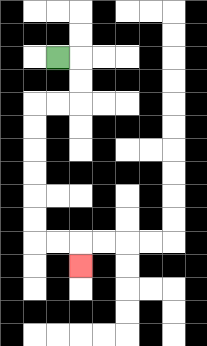{'start': '[2, 2]', 'end': '[3, 11]', 'path_directions': 'R,D,D,L,L,D,D,D,D,D,D,R,R,D', 'path_coordinates': '[[2, 2], [3, 2], [3, 3], [3, 4], [2, 4], [1, 4], [1, 5], [1, 6], [1, 7], [1, 8], [1, 9], [1, 10], [2, 10], [3, 10], [3, 11]]'}